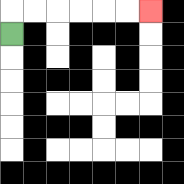{'start': '[0, 1]', 'end': '[6, 0]', 'path_directions': 'U,R,R,R,R,R,R', 'path_coordinates': '[[0, 1], [0, 0], [1, 0], [2, 0], [3, 0], [4, 0], [5, 0], [6, 0]]'}